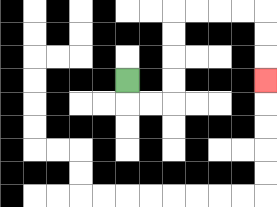{'start': '[5, 3]', 'end': '[11, 3]', 'path_directions': 'D,R,R,U,U,U,U,R,R,R,R,D,D,D', 'path_coordinates': '[[5, 3], [5, 4], [6, 4], [7, 4], [7, 3], [7, 2], [7, 1], [7, 0], [8, 0], [9, 0], [10, 0], [11, 0], [11, 1], [11, 2], [11, 3]]'}